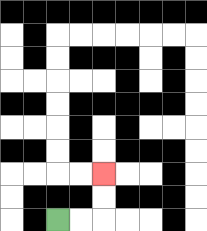{'start': '[2, 9]', 'end': '[4, 7]', 'path_directions': 'R,R,U,U', 'path_coordinates': '[[2, 9], [3, 9], [4, 9], [4, 8], [4, 7]]'}